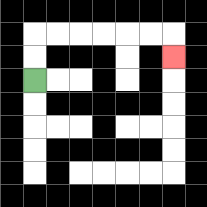{'start': '[1, 3]', 'end': '[7, 2]', 'path_directions': 'U,U,R,R,R,R,R,R,D', 'path_coordinates': '[[1, 3], [1, 2], [1, 1], [2, 1], [3, 1], [4, 1], [5, 1], [6, 1], [7, 1], [7, 2]]'}